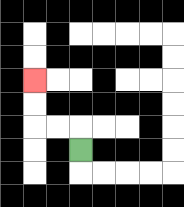{'start': '[3, 6]', 'end': '[1, 3]', 'path_directions': 'U,L,L,U,U', 'path_coordinates': '[[3, 6], [3, 5], [2, 5], [1, 5], [1, 4], [1, 3]]'}